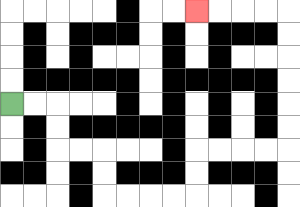{'start': '[0, 4]', 'end': '[8, 0]', 'path_directions': 'R,R,D,D,R,R,D,D,R,R,R,R,U,U,R,R,R,R,U,U,U,U,U,U,L,L,L,L', 'path_coordinates': '[[0, 4], [1, 4], [2, 4], [2, 5], [2, 6], [3, 6], [4, 6], [4, 7], [4, 8], [5, 8], [6, 8], [7, 8], [8, 8], [8, 7], [8, 6], [9, 6], [10, 6], [11, 6], [12, 6], [12, 5], [12, 4], [12, 3], [12, 2], [12, 1], [12, 0], [11, 0], [10, 0], [9, 0], [8, 0]]'}